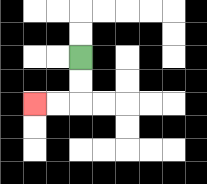{'start': '[3, 2]', 'end': '[1, 4]', 'path_directions': 'D,D,L,L', 'path_coordinates': '[[3, 2], [3, 3], [3, 4], [2, 4], [1, 4]]'}